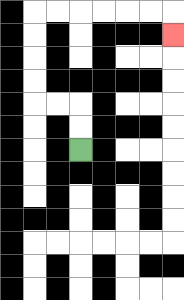{'start': '[3, 6]', 'end': '[7, 1]', 'path_directions': 'U,U,L,L,U,U,U,U,R,R,R,R,R,R,D', 'path_coordinates': '[[3, 6], [3, 5], [3, 4], [2, 4], [1, 4], [1, 3], [1, 2], [1, 1], [1, 0], [2, 0], [3, 0], [4, 0], [5, 0], [6, 0], [7, 0], [7, 1]]'}